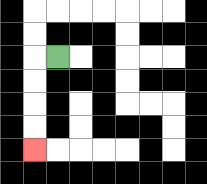{'start': '[2, 2]', 'end': '[1, 6]', 'path_directions': 'L,D,D,D,D', 'path_coordinates': '[[2, 2], [1, 2], [1, 3], [1, 4], [1, 5], [1, 6]]'}